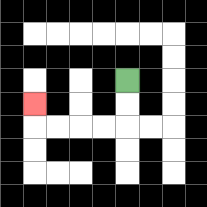{'start': '[5, 3]', 'end': '[1, 4]', 'path_directions': 'D,D,L,L,L,L,U', 'path_coordinates': '[[5, 3], [5, 4], [5, 5], [4, 5], [3, 5], [2, 5], [1, 5], [1, 4]]'}